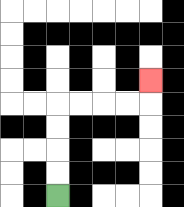{'start': '[2, 8]', 'end': '[6, 3]', 'path_directions': 'U,U,U,U,R,R,R,R,U', 'path_coordinates': '[[2, 8], [2, 7], [2, 6], [2, 5], [2, 4], [3, 4], [4, 4], [5, 4], [6, 4], [6, 3]]'}